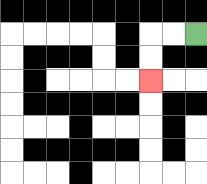{'start': '[8, 1]', 'end': '[6, 3]', 'path_directions': 'L,L,D,D', 'path_coordinates': '[[8, 1], [7, 1], [6, 1], [6, 2], [6, 3]]'}